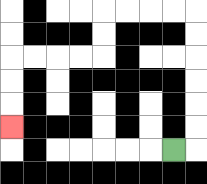{'start': '[7, 6]', 'end': '[0, 5]', 'path_directions': 'R,U,U,U,U,U,U,L,L,L,L,D,D,L,L,L,L,D,D,D', 'path_coordinates': '[[7, 6], [8, 6], [8, 5], [8, 4], [8, 3], [8, 2], [8, 1], [8, 0], [7, 0], [6, 0], [5, 0], [4, 0], [4, 1], [4, 2], [3, 2], [2, 2], [1, 2], [0, 2], [0, 3], [0, 4], [0, 5]]'}